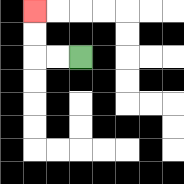{'start': '[3, 2]', 'end': '[1, 0]', 'path_directions': 'L,L,U,U', 'path_coordinates': '[[3, 2], [2, 2], [1, 2], [1, 1], [1, 0]]'}